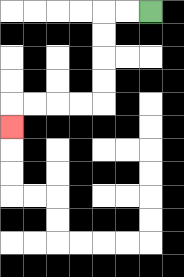{'start': '[6, 0]', 'end': '[0, 5]', 'path_directions': 'L,L,D,D,D,D,L,L,L,L,D', 'path_coordinates': '[[6, 0], [5, 0], [4, 0], [4, 1], [4, 2], [4, 3], [4, 4], [3, 4], [2, 4], [1, 4], [0, 4], [0, 5]]'}